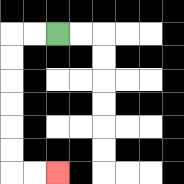{'start': '[2, 1]', 'end': '[2, 7]', 'path_directions': 'L,L,D,D,D,D,D,D,R,R', 'path_coordinates': '[[2, 1], [1, 1], [0, 1], [0, 2], [0, 3], [0, 4], [0, 5], [0, 6], [0, 7], [1, 7], [2, 7]]'}